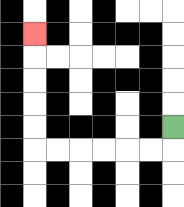{'start': '[7, 5]', 'end': '[1, 1]', 'path_directions': 'D,L,L,L,L,L,L,U,U,U,U,U', 'path_coordinates': '[[7, 5], [7, 6], [6, 6], [5, 6], [4, 6], [3, 6], [2, 6], [1, 6], [1, 5], [1, 4], [1, 3], [1, 2], [1, 1]]'}